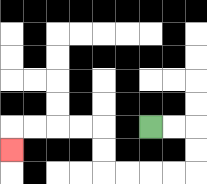{'start': '[6, 5]', 'end': '[0, 6]', 'path_directions': 'R,R,D,D,L,L,L,L,U,U,L,L,L,L,D', 'path_coordinates': '[[6, 5], [7, 5], [8, 5], [8, 6], [8, 7], [7, 7], [6, 7], [5, 7], [4, 7], [4, 6], [4, 5], [3, 5], [2, 5], [1, 5], [0, 5], [0, 6]]'}